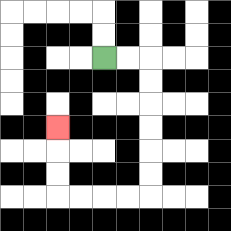{'start': '[4, 2]', 'end': '[2, 5]', 'path_directions': 'R,R,D,D,D,D,D,D,L,L,L,L,U,U,U', 'path_coordinates': '[[4, 2], [5, 2], [6, 2], [6, 3], [6, 4], [6, 5], [6, 6], [6, 7], [6, 8], [5, 8], [4, 8], [3, 8], [2, 8], [2, 7], [2, 6], [2, 5]]'}